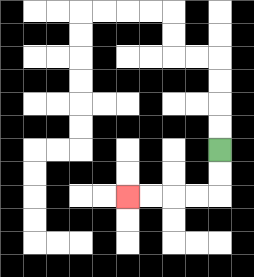{'start': '[9, 6]', 'end': '[5, 8]', 'path_directions': 'D,D,L,L,L,L', 'path_coordinates': '[[9, 6], [9, 7], [9, 8], [8, 8], [7, 8], [6, 8], [5, 8]]'}